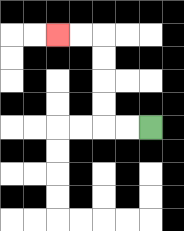{'start': '[6, 5]', 'end': '[2, 1]', 'path_directions': 'L,L,U,U,U,U,L,L', 'path_coordinates': '[[6, 5], [5, 5], [4, 5], [4, 4], [4, 3], [4, 2], [4, 1], [3, 1], [2, 1]]'}